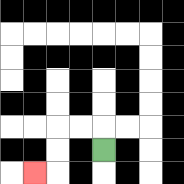{'start': '[4, 6]', 'end': '[1, 7]', 'path_directions': 'U,L,L,D,D,L', 'path_coordinates': '[[4, 6], [4, 5], [3, 5], [2, 5], [2, 6], [2, 7], [1, 7]]'}